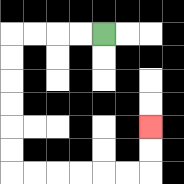{'start': '[4, 1]', 'end': '[6, 5]', 'path_directions': 'L,L,L,L,D,D,D,D,D,D,R,R,R,R,R,R,U,U', 'path_coordinates': '[[4, 1], [3, 1], [2, 1], [1, 1], [0, 1], [0, 2], [0, 3], [0, 4], [0, 5], [0, 6], [0, 7], [1, 7], [2, 7], [3, 7], [4, 7], [5, 7], [6, 7], [6, 6], [6, 5]]'}